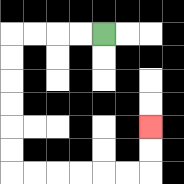{'start': '[4, 1]', 'end': '[6, 5]', 'path_directions': 'L,L,L,L,D,D,D,D,D,D,R,R,R,R,R,R,U,U', 'path_coordinates': '[[4, 1], [3, 1], [2, 1], [1, 1], [0, 1], [0, 2], [0, 3], [0, 4], [0, 5], [0, 6], [0, 7], [1, 7], [2, 7], [3, 7], [4, 7], [5, 7], [6, 7], [6, 6], [6, 5]]'}